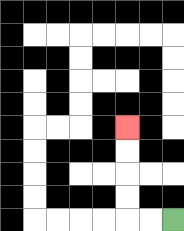{'start': '[7, 9]', 'end': '[5, 5]', 'path_directions': 'L,L,U,U,U,U', 'path_coordinates': '[[7, 9], [6, 9], [5, 9], [5, 8], [5, 7], [5, 6], [5, 5]]'}